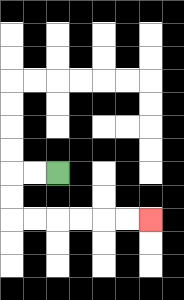{'start': '[2, 7]', 'end': '[6, 9]', 'path_directions': 'L,L,D,D,R,R,R,R,R,R', 'path_coordinates': '[[2, 7], [1, 7], [0, 7], [0, 8], [0, 9], [1, 9], [2, 9], [3, 9], [4, 9], [5, 9], [6, 9]]'}